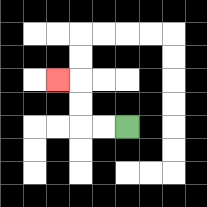{'start': '[5, 5]', 'end': '[2, 3]', 'path_directions': 'L,L,U,U,L', 'path_coordinates': '[[5, 5], [4, 5], [3, 5], [3, 4], [3, 3], [2, 3]]'}